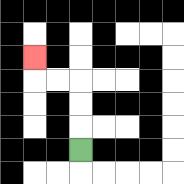{'start': '[3, 6]', 'end': '[1, 2]', 'path_directions': 'U,U,U,L,L,U', 'path_coordinates': '[[3, 6], [3, 5], [3, 4], [3, 3], [2, 3], [1, 3], [1, 2]]'}